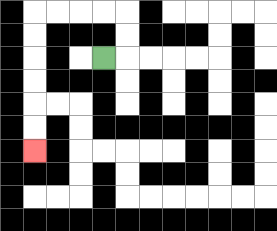{'start': '[4, 2]', 'end': '[1, 6]', 'path_directions': 'R,U,U,L,L,L,L,D,D,D,D,D,D', 'path_coordinates': '[[4, 2], [5, 2], [5, 1], [5, 0], [4, 0], [3, 0], [2, 0], [1, 0], [1, 1], [1, 2], [1, 3], [1, 4], [1, 5], [1, 6]]'}